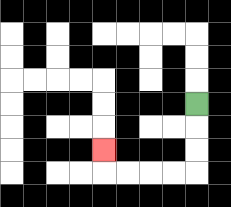{'start': '[8, 4]', 'end': '[4, 6]', 'path_directions': 'D,D,D,L,L,L,L,U', 'path_coordinates': '[[8, 4], [8, 5], [8, 6], [8, 7], [7, 7], [6, 7], [5, 7], [4, 7], [4, 6]]'}